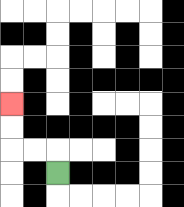{'start': '[2, 7]', 'end': '[0, 4]', 'path_directions': 'U,L,L,U,U', 'path_coordinates': '[[2, 7], [2, 6], [1, 6], [0, 6], [0, 5], [0, 4]]'}